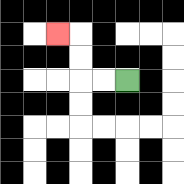{'start': '[5, 3]', 'end': '[2, 1]', 'path_directions': 'L,L,U,U,L', 'path_coordinates': '[[5, 3], [4, 3], [3, 3], [3, 2], [3, 1], [2, 1]]'}